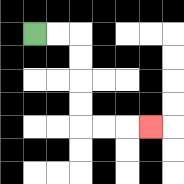{'start': '[1, 1]', 'end': '[6, 5]', 'path_directions': 'R,R,D,D,D,D,R,R,R', 'path_coordinates': '[[1, 1], [2, 1], [3, 1], [3, 2], [3, 3], [3, 4], [3, 5], [4, 5], [5, 5], [6, 5]]'}